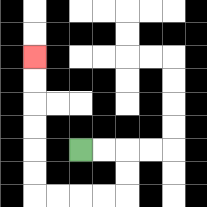{'start': '[3, 6]', 'end': '[1, 2]', 'path_directions': 'R,R,D,D,L,L,L,L,U,U,U,U,U,U', 'path_coordinates': '[[3, 6], [4, 6], [5, 6], [5, 7], [5, 8], [4, 8], [3, 8], [2, 8], [1, 8], [1, 7], [1, 6], [1, 5], [1, 4], [1, 3], [1, 2]]'}